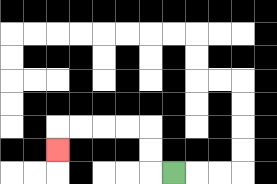{'start': '[7, 7]', 'end': '[2, 6]', 'path_directions': 'L,U,U,L,L,L,L,D', 'path_coordinates': '[[7, 7], [6, 7], [6, 6], [6, 5], [5, 5], [4, 5], [3, 5], [2, 5], [2, 6]]'}